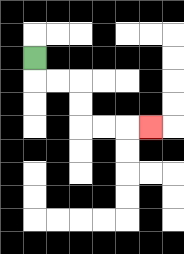{'start': '[1, 2]', 'end': '[6, 5]', 'path_directions': 'D,R,R,D,D,R,R,R', 'path_coordinates': '[[1, 2], [1, 3], [2, 3], [3, 3], [3, 4], [3, 5], [4, 5], [5, 5], [6, 5]]'}